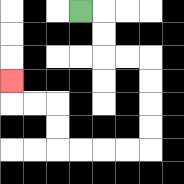{'start': '[3, 0]', 'end': '[0, 3]', 'path_directions': 'R,D,D,R,R,D,D,D,D,L,L,L,L,U,U,L,L,U', 'path_coordinates': '[[3, 0], [4, 0], [4, 1], [4, 2], [5, 2], [6, 2], [6, 3], [6, 4], [6, 5], [6, 6], [5, 6], [4, 6], [3, 6], [2, 6], [2, 5], [2, 4], [1, 4], [0, 4], [0, 3]]'}